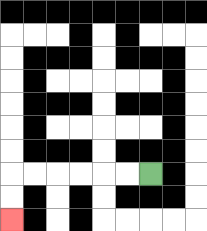{'start': '[6, 7]', 'end': '[0, 9]', 'path_directions': 'L,L,L,L,L,L,D,D', 'path_coordinates': '[[6, 7], [5, 7], [4, 7], [3, 7], [2, 7], [1, 7], [0, 7], [0, 8], [0, 9]]'}